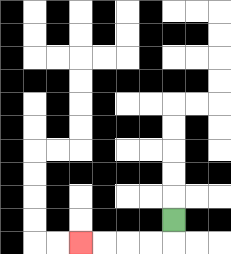{'start': '[7, 9]', 'end': '[3, 10]', 'path_directions': 'D,L,L,L,L', 'path_coordinates': '[[7, 9], [7, 10], [6, 10], [5, 10], [4, 10], [3, 10]]'}